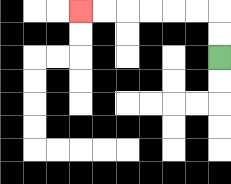{'start': '[9, 2]', 'end': '[3, 0]', 'path_directions': 'U,U,L,L,L,L,L,L', 'path_coordinates': '[[9, 2], [9, 1], [9, 0], [8, 0], [7, 0], [6, 0], [5, 0], [4, 0], [3, 0]]'}